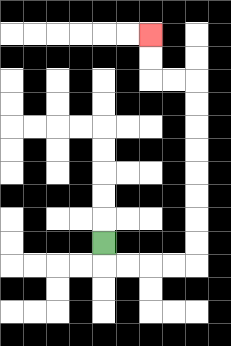{'start': '[4, 10]', 'end': '[6, 1]', 'path_directions': 'D,R,R,R,R,U,U,U,U,U,U,U,U,L,L,U,U', 'path_coordinates': '[[4, 10], [4, 11], [5, 11], [6, 11], [7, 11], [8, 11], [8, 10], [8, 9], [8, 8], [8, 7], [8, 6], [8, 5], [8, 4], [8, 3], [7, 3], [6, 3], [6, 2], [6, 1]]'}